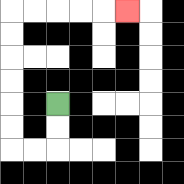{'start': '[2, 4]', 'end': '[5, 0]', 'path_directions': 'D,D,L,L,U,U,U,U,U,U,R,R,R,R,R', 'path_coordinates': '[[2, 4], [2, 5], [2, 6], [1, 6], [0, 6], [0, 5], [0, 4], [0, 3], [0, 2], [0, 1], [0, 0], [1, 0], [2, 0], [3, 0], [4, 0], [5, 0]]'}